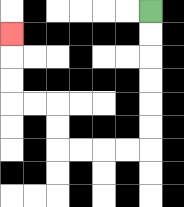{'start': '[6, 0]', 'end': '[0, 1]', 'path_directions': 'D,D,D,D,D,D,L,L,L,L,U,U,L,L,U,U,U', 'path_coordinates': '[[6, 0], [6, 1], [6, 2], [6, 3], [6, 4], [6, 5], [6, 6], [5, 6], [4, 6], [3, 6], [2, 6], [2, 5], [2, 4], [1, 4], [0, 4], [0, 3], [0, 2], [0, 1]]'}